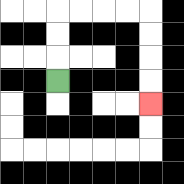{'start': '[2, 3]', 'end': '[6, 4]', 'path_directions': 'U,U,U,R,R,R,R,D,D,D,D', 'path_coordinates': '[[2, 3], [2, 2], [2, 1], [2, 0], [3, 0], [4, 0], [5, 0], [6, 0], [6, 1], [6, 2], [6, 3], [6, 4]]'}